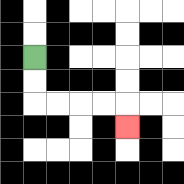{'start': '[1, 2]', 'end': '[5, 5]', 'path_directions': 'D,D,R,R,R,R,D', 'path_coordinates': '[[1, 2], [1, 3], [1, 4], [2, 4], [3, 4], [4, 4], [5, 4], [5, 5]]'}